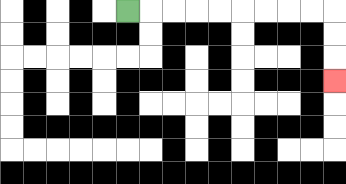{'start': '[5, 0]', 'end': '[14, 3]', 'path_directions': 'R,R,R,R,R,R,R,R,R,D,D,D', 'path_coordinates': '[[5, 0], [6, 0], [7, 0], [8, 0], [9, 0], [10, 0], [11, 0], [12, 0], [13, 0], [14, 0], [14, 1], [14, 2], [14, 3]]'}